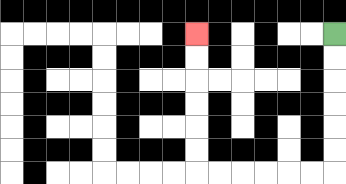{'start': '[14, 1]', 'end': '[8, 1]', 'path_directions': 'D,D,D,D,D,D,L,L,L,L,L,L,U,U,U,U,U,U', 'path_coordinates': '[[14, 1], [14, 2], [14, 3], [14, 4], [14, 5], [14, 6], [14, 7], [13, 7], [12, 7], [11, 7], [10, 7], [9, 7], [8, 7], [8, 6], [8, 5], [8, 4], [8, 3], [8, 2], [8, 1]]'}